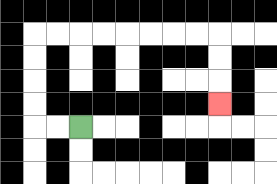{'start': '[3, 5]', 'end': '[9, 4]', 'path_directions': 'L,L,U,U,U,U,R,R,R,R,R,R,R,R,D,D,D', 'path_coordinates': '[[3, 5], [2, 5], [1, 5], [1, 4], [1, 3], [1, 2], [1, 1], [2, 1], [3, 1], [4, 1], [5, 1], [6, 1], [7, 1], [8, 1], [9, 1], [9, 2], [9, 3], [9, 4]]'}